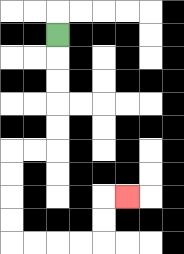{'start': '[2, 1]', 'end': '[5, 8]', 'path_directions': 'D,D,D,D,D,L,L,D,D,D,D,R,R,R,R,U,U,R', 'path_coordinates': '[[2, 1], [2, 2], [2, 3], [2, 4], [2, 5], [2, 6], [1, 6], [0, 6], [0, 7], [0, 8], [0, 9], [0, 10], [1, 10], [2, 10], [3, 10], [4, 10], [4, 9], [4, 8], [5, 8]]'}